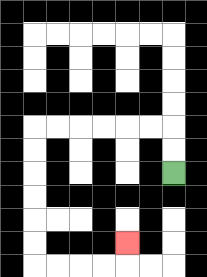{'start': '[7, 7]', 'end': '[5, 10]', 'path_directions': 'U,U,L,L,L,L,L,L,D,D,D,D,D,D,R,R,R,R,U', 'path_coordinates': '[[7, 7], [7, 6], [7, 5], [6, 5], [5, 5], [4, 5], [3, 5], [2, 5], [1, 5], [1, 6], [1, 7], [1, 8], [1, 9], [1, 10], [1, 11], [2, 11], [3, 11], [4, 11], [5, 11], [5, 10]]'}